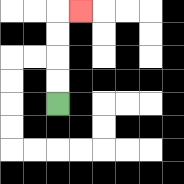{'start': '[2, 4]', 'end': '[3, 0]', 'path_directions': 'U,U,U,U,R', 'path_coordinates': '[[2, 4], [2, 3], [2, 2], [2, 1], [2, 0], [3, 0]]'}